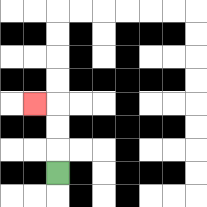{'start': '[2, 7]', 'end': '[1, 4]', 'path_directions': 'U,U,U,L', 'path_coordinates': '[[2, 7], [2, 6], [2, 5], [2, 4], [1, 4]]'}